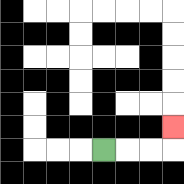{'start': '[4, 6]', 'end': '[7, 5]', 'path_directions': 'R,R,R,U', 'path_coordinates': '[[4, 6], [5, 6], [6, 6], [7, 6], [7, 5]]'}